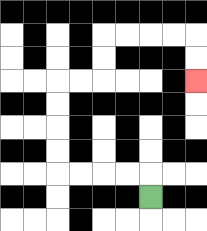{'start': '[6, 8]', 'end': '[8, 3]', 'path_directions': 'U,L,L,L,L,U,U,U,U,R,R,U,U,R,R,R,R,D,D', 'path_coordinates': '[[6, 8], [6, 7], [5, 7], [4, 7], [3, 7], [2, 7], [2, 6], [2, 5], [2, 4], [2, 3], [3, 3], [4, 3], [4, 2], [4, 1], [5, 1], [6, 1], [7, 1], [8, 1], [8, 2], [8, 3]]'}